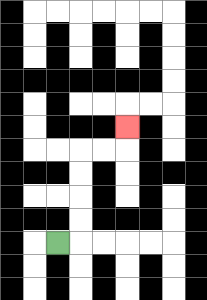{'start': '[2, 10]', 'end': '[5, 5]', 'path_directions': 'R,U,U,U,U,R,R,U', 'path_coordinates': '[[2, 10], [3, 10], [3, 9], [3, 8], [3, 7], [3, 6], [4, 6], [5, 6], [5, 5]]'}